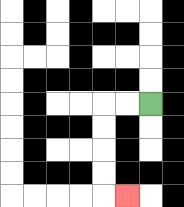{'start': '[6, 4]', 'end': '[5, 8]', 'path_directions': 'L,L,D,D,D,D,R', 'path_coordinates': '[[6, 4], [5, 4], [4, 4], [4, 5], [4, 6], [4, 7], [4, 8], [5, 8]]'}